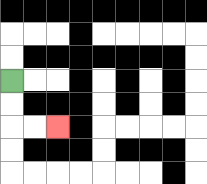{'start': '[0, 3]', 'end': '[2, 5]', 'path_directions': 'D,D,R,R', 'path_coordinates': '[[0, 3], [0, 4], [0, 5], [1, 5], [2, 5]]'}